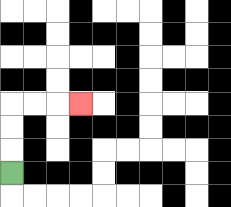{'start': '[0, 7]', 'end': '[3, 4]', 'path_directions': 'U,U,U,R,R,R', 'path_coordinates': '[[0, 7], [0, 6], [0, 5], [0, 4], [1, 4], [2, 4], [3, 4]]'}